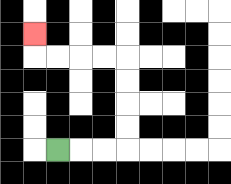{'start': '[2, 6]', 'end': '[1, 1]', 'path_directions': 'R,R,R,U,U,U,U,L,L,L,L,U', 'path_coordinates': '[[2, 6], [3, 6], [4, 6], [5, 6], [5, 5], [5, 4], [5, 3], [5, 2], [4, 2], [3, 2], [2, 2], [1, 2], [1, 1]]'}